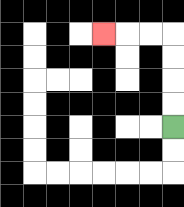{'start': '[7, 5]', 'end': '[4, 1]', 'path_directions': 'U,U,U,U,L,L,L', 'path_coordinates': '[[7, 5], [7, 4], [7, 3], [7, 2], [7, 1], [6, 1], [5, 1], [4, 1]]'}